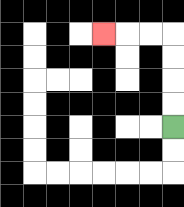{'start': '[7, 5]', 'end': '[4, 1]', 'path_directions': 'U,U,U,U,L,L,L', 'path_coordinates': '[[7, 5], [7, 4], [7, 3], [7, 2], [7, 1], [6, 1], [5, 1], [4, 1]]'}